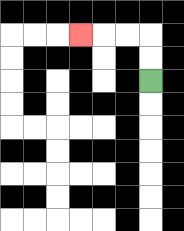{'start': '[6, 3]', 'end': '[3, 1]', 'path_directions': 'U,U,L,L,L', 'path_coordinates': '[[6, 3], [6, 2], [6, 1], [5, 1], [4, 1], [3, 1]]'}